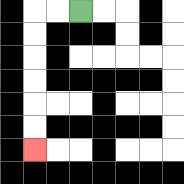{'start': '[3, 0]', 'end': '[1, 6]', 'path_directions': 'L,L,D,D,D,D,D,D', 'path_coordinates': '[[3, 0], [2, 0], [1, 0], [1, 1], [1, 2], [1, 3], [1, 4], [1, 5], [1, 6]]'}